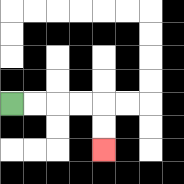{'start': '[0, 4]', 'end': '[4, 6]', 'path_directions': 'R,R,R,R,D,D', 'path_coordinates': '[[0, 4], [1, 4], [2, 4], [3, 4], [4, 4], [4, 5], [4, 6]]'}